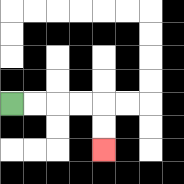{'start': '[0, 4]', 'end': '[4, 6]', 'path_directions': 'R,R,R,R,D,D', 'path_coordinates': '[[0, 4], [1, 4], [2, 4], [3, 4], [4, 4], [4, 5], [4, 6]]'}